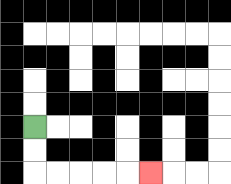{'start': '[1, 5]', 'end': '[6, 7]', 'path_directions': 'D,D,R,R,R,R,R', 'path_coordinates': '[[1, 5], [1, 6], [1, 7], [2, 7], [3, 7], [4, 7], [5, 7], [6, 7]]'}